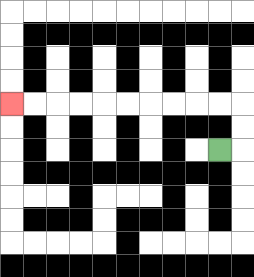{'start': '[9, 6]', 'end': '[0, 4]', 'path_directions': 'R,U,U,L,L,L,L,L,L,L,L,L,L', 'path_coordinates': '[[9, 6], [10, 6], [10, 5], [10, 4], [9, 4], [8, 4], [7, 4], [6, 4], [5, 4], [4, 4], [3, 4], [2, 4], [1, 4], [0, 4]]'}